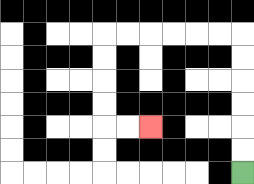{'start': '[10, 7]', 'end': '[6, 5]', 'path_directions': 'U,U,U,U,U,U,L,L,L,L,L,L,D,D,D,D,R,R', 'path_coordinates': '[[10, 7], [10, 6], [10, 5], [10, 4], [10, 3], [10, 2], [10, 1], [9, 1], [8, 1], [7, 1], [6, 1], [5, 1], [4, 1], [4, 2], [4, 3], [4, 4], [4, 5], [5, 5], [6, 5]]'}